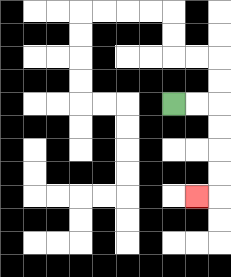{'start': '[7, 4]', 'end': '[8, 8]', 'path_directions': 'R,R,D,D,D,D,L', 'path_coordinates': '[[7, 4], [8, 4], [9, 4], [9, 5], [9, 6], [9, 7], [9, 8], [8, 8]]'}